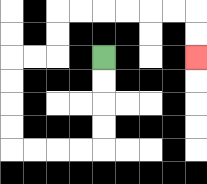{'start': '[4, 2]', 'end': '[8, 2]', 'path_directions': 'D,D,D,D,L,L,L,L,U,U,U,U,R,R,U,U,R,R,R,R,R,R,D,D', 'path_coordinates': '[[4, 2], [4, 3], [4, 4], [4, 5], [4, 6], [3, 6], [2, 6], [1, 6], [0, 6], [0, 5], [0, 4], [0, 3], [0, 2], [1, 2], [2, 2], [2, 1], [2, 0], [3, 0], [4, 0], [5, 0], [6, 0], [7, 0], [8, 0], [8, 1], [8, 2]]'}